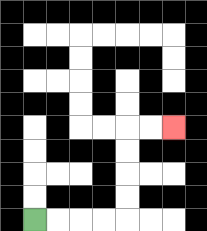{'start': '[1, 9]', 'end': '[7, 5]', 'path_directions': 'R,R,R,R,U,U,U,U,R,R', 'path_coordinates': '[[1, 9], [2, 9], [3, 9], [4, 9], [5, 9], [5, 8], [5, 7], [5, 6], [5, 5], [6, 5], [7, 5]]'}